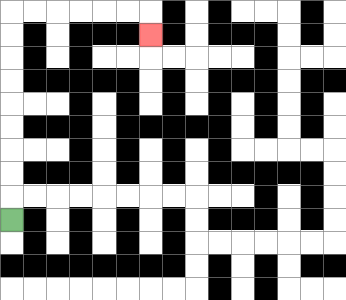{'start': '[0, 9]', 'end': '[6, 1]', 'path_directions': 'U,U,U,U,U,U,U,U,U,R,R,R,R,R,R,D', 'path_coordinates': '[[0, 9], [0, 8], [0, 7], [0, 6], [0, 5], [0, 4], [0, 3], [0, 2], [0, 1], [0, 0], [1, 0], [2, 0], [3, 0], [4, 0], [5, 0], [6, 0], [6, 1]]'}